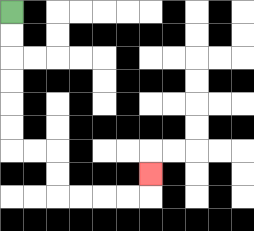{'start': '[0, 0]', 'end': '[6, 7]', 'path_directions': 'D,D,D,D,D,D,R,R,D,D,R,R,R,R,U', 'path_coordinates': '[[0, 0], [0, 1], [0, 2], [0, 3], [0, 4], [0, 5], [0, 6], [1, 6], [2, 6], [2, 7], [2, 8], [3, 8], [4, 8], [5, 8], [6, 8], [6, 7]]'}